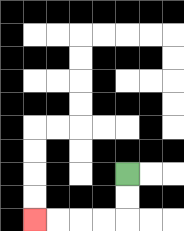{'start': '[5, 7]', 'end': '[1, 9]', 'path_directions': 'D,D,L,L,L,L', 'path_coordinates': '[[5, 7], [5, 8], [5, 9], [4, 9], [3, 9], [2, 9], [1, 9]]'}